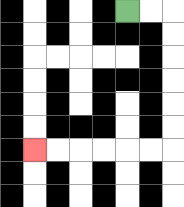{'start': '[5, 0]', 'end': '[1, 6]', 'path_directions': 'R,R,D,D,D,D,D,D,L,L,L,L,L,L', 'path_coordinates': '[[5, 0], [6, 0], [7, 0], [7, 1], [7, 2], [7, 3], [7, 4], [7, 5], [7, 6], [6, 6], [5, 6], [4, 6], [3, 6], [2, 6], [1, 6]]'}